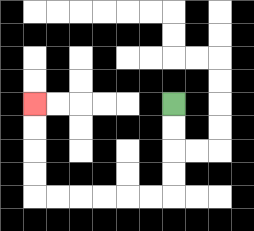{'start': '[7, 4]', 'end': '[1, 4]', 'path_directions': 'D,D,D,D,L,L,L,L,L,L,U,U,U,U', 'path_coordinates': '[[7, 4], [7, 5], [7, 6], [7, 7], [7, 8], [6, 8], [5, 8], [4, 8], [3, 8], [2, 8], [1, 8], [1, 7], [1, 6], [1, 5], [1, 4]]'}